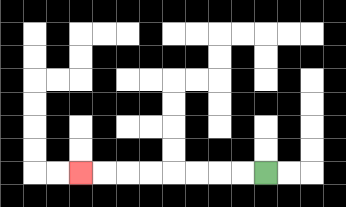{'start': '[11, 7]', 'end': '[3, 7]', 'path_directions': 'L,L,L,L,L,L,L,L', 'path_coordinates': '[[11, 7], [10, 7], [9, 7], [8, 7], [7, 7], [6, 7], [5, 7], [4, 7], [3, 7]]'}